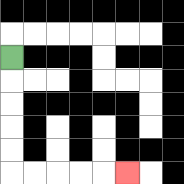{'start': '[0, 2]', 'end': '[5, 7]', 'path_directions': 'D,D,D,D,D,R,R,R,R,R', 'path_coordinates': '[[0, 2], [0, 3], [0, 4], [0, 5], [0, 6], [0, 7], [1, 7], [2, 7], [3, 7], [4, 7], [5, 7]]'}